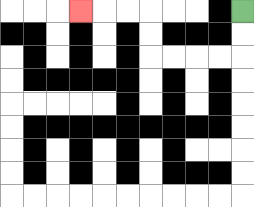{'start': '[10, 0]', 'end': '[3, 0]', 'path_directions': 'D,D,L,L,L,L,U,U,L,L,L', 'path_coordinates': '[[10, 0], [10, 1], [10, 2], [9, 2], [8, 2], [7, 2], [6, 2], [6, 1], [6, 0], [5, 0], [4, 0], [3, 0]]'}